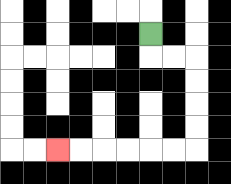{'start': '[6, 1]', 'end': '[2, 6]', 'path_directions': 'D,R,R,D,D,D,D,L,L,L,L,L,L', 'path_coordinates': '[[6, 1], [6, 2], [7, 2], [8, 2], [8, 3], [8, 4], [8, 5], [8, 6], [7, 6], [6, 6], [5, 6], [4, 6], [3, 6], [2, 6]]'}